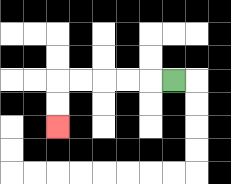{'start': '[7, 3]', 'end': '[2, 5]', 'path_directions': 'L,L,L,L,L,D,D', 'path_coordinates': '[[7, 3], [6, 3], [5, 3], [4, 3], [3, 3], [2, 3], [2, 4], [2, 5]]'}